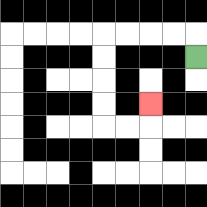{'start': '[8, 2]', 'end': '[6, 4]', 'path_directions': 'U,L,L,L,L,D,D,D,D,R,R,U', 'path_coordinates': '[[8, 2], [8, 1], [7, 1], [6, 1], [5, 1], [4, 1], [4, 2], [4, 3], [4, 4], [4, 5], [5, 5], [6, 5], [6, 4]]'}